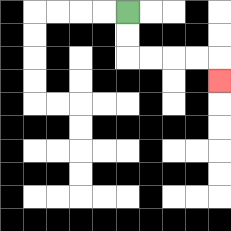{'start': '[5, 0]', 'end': '[9, 3]', 'path_directions': 'D,D,R,R,R,R,D', 'path_coordinates': '[[5, 0], [5, 1], [5, 2], [6, 2], [7, 2], [8, 2], [9, 2], [9, 3]]'}